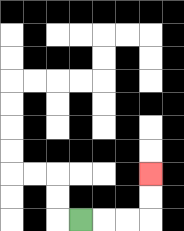{'start': '[3, 9]', 'end': '[6, 7]', 'path_directions': 'R,R,R,U,U', 'path_coordinates': '[[3, 9], [4, 9], [5, 9], [6, 9], [6, 8], [6, 7]]'}